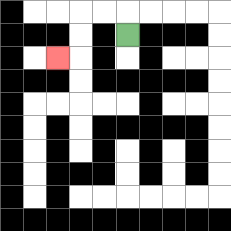{'start': '[5, 1]', 'end': '[2, 2]', 'path_directions': 'U,L,L,D,D,L', 'path_coordinates': '[[5, 1], [5, 0], [4, 0], [3, 0], [3, 1], [3, 2], [2, 2]]'}